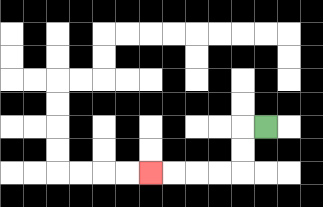{'start': '[11, 5]', 'end': '[6, 7]', 'path_directions': 'L,D,D,L,L,L,L', 'path_coordinates': '[[11, 5], [10, 5], [10, 6], [10, 7], [9, 7], [8, 7], [7, 7], [6, 7]]'}